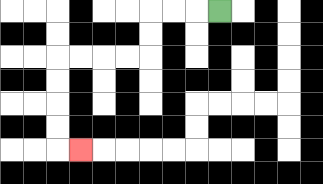{'start': '[9, 0]', 'end': '[3, 6]', 'path_directions': 'L,L,L,D,D,L,L,L,L,D,D,D,D,R', 'path_coordinates': '[[9, 0], [8, 0], [7, 0], [6, 0], [6, 1], [6, 2], [5, 2], [4, 2], [3, 2], [2, 2], [2, 3], [2, 4], [2, 5], [2, 6], [3, 6]]'}